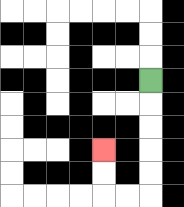{'start': '[6, 3]', 'end': '[4, 6]', 'path_directions': 'D,D,D,D,D,L,L,U,U', 'path_coordinates': '[[6, 3], [6, 4], [6, 5], [6, 6], [6, 7], [6, 8], [5, 8], [4, 8], [4, 7], [4, 6]]'}